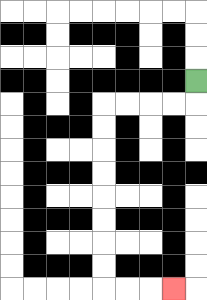{'start': '[8, 3]', 'end': '[7, 12]', 'path_directions': 'D,L,L,L,L,D,D,D,D,D,D,D,D,R,R,R', 'path_coordinates': '[[8, 3], [8, 4], [7, 4], [6, 4], [5, 4], [4, 4], [4, 5], [4, 6], [4, 7], [4, 8], [4, 9], [4, 10], [4, 11], [4, 12], [5, 12], [6, 12], [7, 12]]'}